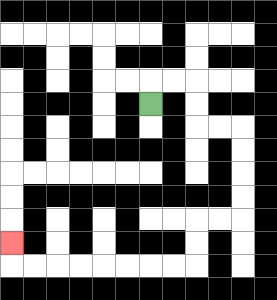{'start': '[6, 4]', 'end': '[0, 10]', 'path_directions': 'U,R,R,D,D,R,R,D,D,D,D,L,L,D,D,L,L,L,L,L,L,L,L,U', 'path_coordinates': '[[6, 4], [6, 3], [7, 3], [8, 3], [8, 4], [8, 5], [9, 5], [10, 5], [10, 6], [10, 7], [10, 8], [10, 9], [9, 9], [8, 9], [8, 10], [8, 11], [7, 11], [6, 11], [5, 11], [4, 11], [3, 11], [2, 11], [1, 11], [0, 11], [0, 10]]'}